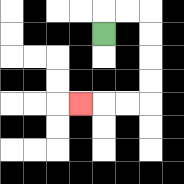{'start': '[4, 1]', 'end': '[3, 4]', 'path_directions': 'U,R,R,D,D,D,D,L,L,L', 'path_coordinates': '[[4, 1], [4, 0], [5, 0], [6, 0], [6, 1], [6, 2], [6, 3], [6, 4], [5, 4], [4, 4], [3, 4]]'}